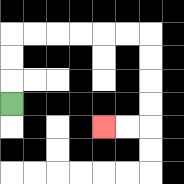{'start': '[0, 4]', 'end': '[4, 5]', 'path_directions': 'U,U,U,R,R,R,R,R,R,D,D,D,D,L,L', 'path_coordinates': '[[0, 4], [0, 3], [0, 2], [0, 1], [1, 1], [2, 1], [3, 1], [4, 1], [5, 1], [6, 1], [6, 2], [6, 3], [6, 4], [6, 5], [5, 5], [4, 5]]'}